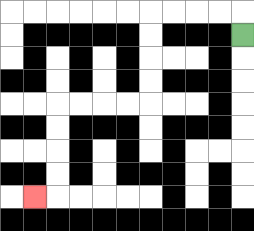{'start': '[10, 1]', 'end': '[1, 8]', 'path_directions': 'U,L,L,L,L,D,D,D,D,L,L,L,L,D,D,D,D,L', 'path_coordinates': '[[10, 1], [10, 0], [9, 0], [8, 0], [7, 0], [6, 0], [6, 1], [6, 2], [6, 3], [6, 4], [5, 4], [4, 4], [3, 4], [2, 4], [2, 5], [2, 6], [2, 7], [2, 8], [1, 8]]'}